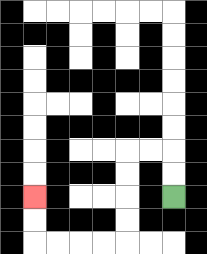{'start': '[7, 8]', 'end': '[1, 8]', 'path_directions': 'U,U,L,L,D,D,D,D,L,L,L,L,U,U', 'path_coordinates': '[[7, 8], [7, 7], [7, 6], [6, 6], [5, 6], [5, 7], [5, 8], [5, 9], [5, 10], [4, 10], [3, 10], [2, 10], [1, 10], [1, 9], [1, 8]]'}